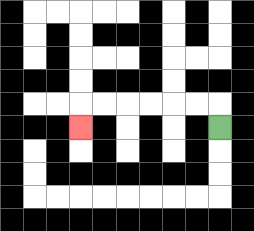{'start': '[9, 5]', 'end': '[3, 5]', 'path_directions': 'U,L,L,L,L,L,L,D', 'path_coordinates': '[[9, 5], [9, 4], [8, 4], [7, 4], [6, 4], [5, 4], [4, 4], [3, 4], [3, 5]]'}